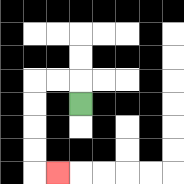{'start': '[3, 4]', 'end': '[2, 7]', 'path_directions': 'U,L,L,D,D,D,D,R', 'path_coordinates': '[[3, 4], [3, 3], [2, 3], [1, 3], [1, 4], [1, 5], [1, 6], [1, 7], [2, 7]]'}